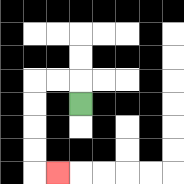{'start': '[3, 4]', 'end': '[2, 7]', 'path_directions': 'U,L,L,D,D,D,D,R', 'path_coordinates': '[[3, 4], [3, 3], [2, 3], [1, 3], [1, 4], [1, 5], [1, 6], [1, 7], [2, 7]]'}